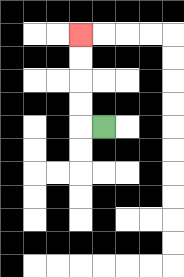{'start': '[4, 5]', 'end': '[3, 1]', 'path_directions': 'L,U,U,U,U', 'path_coordinates': '[[4, 5], [3, 5], [3, 4], [3, 3], [3, 2], [3, 1]]'}